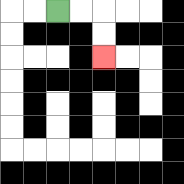{'start': '[2, 0]', 'end': '[4, 2]', 'path_directions': 'R,R,D,D', 'path_coordinates': '[[2, 0], [3, 0], [4, 0], [4, 1], [4, 2]]'}